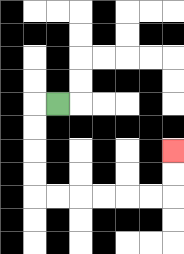{'start': '[2, 4]', 'end': '[7, 6]', 'path_directions': 'L,D,D,D,D,R,R,R,R,R,R,U,U', 'path_coordinates': '[[2, 4], [1, 4], [1, 5], [1, 6], [1, 7], [1, 8], [2, 8], [3, 8], [4, 8], [5, 8], [6, 8], [7, 8], [7, 7], [7, 6]]'}